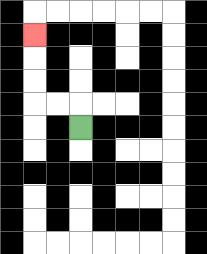{'start': '[3, 5]', 'end': '[1, 1]', 'path_directions': 'U,L,L,U,U,U', 'path_coordinates': '[[3, 5], [3, 4], [2, 4], [1, 4], [1, 3], [1, 2], [1, 1]]'}